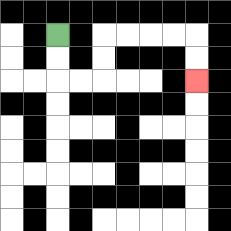{'start': '[2, 1]', 'end': '[8, 3]', 'path_directions': 'D,D,R,R,U,U,R,R,R,R,D,D', 'path_coordinates': '[[2, 1], [2, 2], [2, 3], [3, 3], [4, 3], [4, 2], [4, 1], [5, 1], [6, 1], [7, 1], [8, 1], [8, 2], [8, 3]]'}